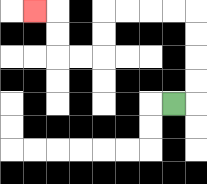{'start': '[7, 4]', 'end': '[1, 0]', 'path_directions': 'R,U,U,U,U,L,L,L,L,D,D,L,L,U,U,L', 'path_coordinates': '[[7, 4], [8, 4], [8, 3], [8, 2], [8, 1], [8, 0], [7, 0], [6, 0], [5, 0], [4, 0], [4, 1], [4, 2], [3, 2], [2, 2], [2, 1], [2, 0], [1, 0]]'}